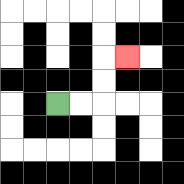{'start': '[2, 4]', 'end': '[5, 2]', 'path_directions': 'R,R,U,U,R', 'path_coordinates': '[[2, 4], [3, 4], [4, 4], [4, 3], [4, 2], [5, 2]]'}